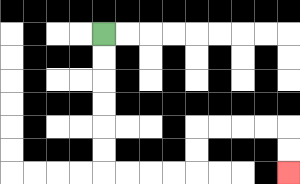{'start': '[4, 1]', 'end': '[12, 7]', 'path_directions': 'D,D,D,D,D,D,R,R,R,R,U,U,R,R,R,R,D,D', 'path_coordinates': '[[4, 1], [4, 2], [4, 3], [4, 4], [4, 5], [4, 6], [4, 7], [5, 7], [6, 7], [7, 7], [8, 7], [8, 6], [8, 5], [9, 5], [10, 5], [11, 5], [12, 5], [12, 6], [12, 7]]'}